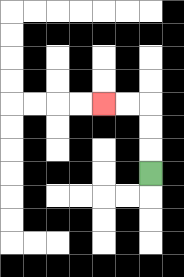{'start': '[6, 7]', 'end': '[4, 4]', 'path_directions': 'U,U,U,L,L', 'path_coordinates': '[[6, 7], [6, 6], [6, 5], [6, 4], [5, 4], [4, 4]]'}